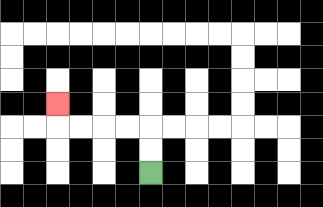{'start': '[6, 7]', 'end': '[2, 4]', 'path_directions': 'U,U,L,L,L,L,U', 'path_coordinates': '[[6, 7], [6, 6], [6, 5], [5, 5], [4, 5], [3, 5], [2, 5], [2, 4]]'}